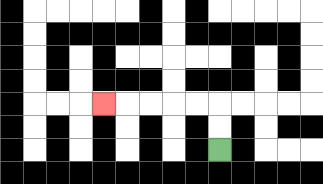{'start': '[9, 6]', 'end': '[4, 4]', 'path_directions': 'U,U,L,L,L,L,L', 'path_coordinates': '[[9, 6], [9, 5], [9, 4], [8, 4], [7, 4], [6, 4], [5, 4], [4, 4]]'}